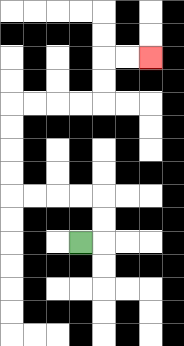{'start': '[3, 10]', 'end': '[6, 2]', 'path_directions': 'R,U,U,L,L,L,L,U,U,U,U,R,R,R,R,U,U,R,R', 'path_coordinates': '[[3, 10], [4, 10], [4, 9], [4, 8], [3, 8], [2, 8], [1, 8], [0, 8], [0, 7], [0, 6], [0, 5], [0, 4], [1, 4], [2, 4], [3, 4], [4, 4], [4, 3], [4, 2], [5, 2], [6, 2]]'}